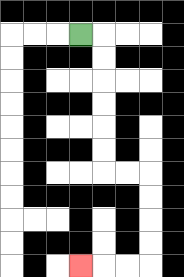{'start': '[3, 1]', 'end': '[3, 11]', 'path_directions': 'R,D,D,D,D,D,D,R,R,D,D,D,D,L,L,L', 'path_coordinates': '[[3, 1], [4, 1], [4, 2], [4, 3], [4, 4], [4, 5], [4, 6], [4, 7], [5, 7], [6, 7], [6, 8], [6, 9], [6, 10], [6, 11], [5, 11], [4, 11], [3, 11]]'}